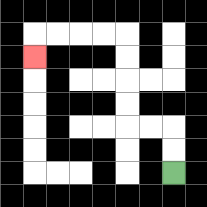{'start': '[7, 7]', 'end': '[1, 2]', 'path_directions': 'U,U,L,L,U,U,U,U,L,L,L,L,D', 'path_coordinates': '[[7, 7], [7, 6], [7, 5], [6, 5], [5, 5], [5, 4], [5, 3], [5, 2], [5, 1], [4, 1], [3, 1], [2, 1], [1, 1], [1, 2]]'}